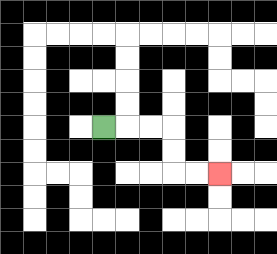{'start': '[4, 5]', 'end': '[9, 7]', 'path_directions': 'R,R,R,D,D,R,R', 'path_coordinates': '[[4, 5], [5, 5], [6, 5], [7, 5], [7, 6], [7, 7], [8, 7], [9, 7]]'}